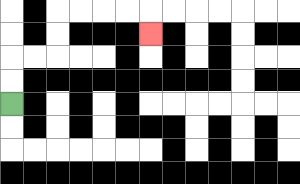{'start': '[0, 4]', 'end': '[6, 1]', 'path_directions': 'U,U,R,R,U,U,R,R,R,R,D', 'path_coordinates': '[[0, 4], [0, 3], [0, 2], [1, 2], [2, 2], [2, 1], [2, 0], [3, 0], [4, 0], [5, 0], [6, 0], [6, 1]]'}